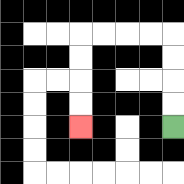{'start': '[7, 5]', 'end': '[3, 5]', 'path_directions': 'U,U,U,U,L,L,L,L,D,D,D,D', 'path_coordinates': '[[7, 5], [7, 4], [7, 3], [7, 2], [7, 1], [6, 1], [5, 1], [4, 1], [3, 1], [3, 2], [3, 3], [3, 4], [3, 5]]'}